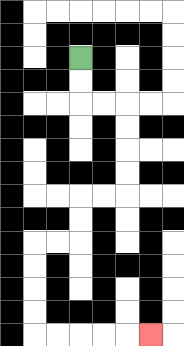{'start': '[3, 2]', 'end': '[6, 14]', 'path_directions': 'D,D,R,R,D,D,D,D,L,L,D,D,L,L,D,D,D,D,R,R,R,R,R', 'path_coordinates': '[[3, 2], [3, 3], [3, 4], [4, 4], [5, 4], [5, 5], [5, 6], [5, 7], [5, 8], [4, 8], [3, 8], [3, 9], [3, 10], [2, 10], [1, 10], [1, 11], [1, 12], [1, 13], [1, 14], [2, 14], [3, 14], [4, 14], [5, 14], [6, 14]]'}